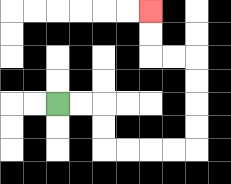{'start': '[2, 4]', 'end': '[6, 0]', 'path_directions': 'R,R,D,D,R,R,R,R,U,U,U,U,L,L,U,U', 'path_coordinates': '[[2, 4], [3, 4], [4, 4], [4, 5], [4, 6], [5, 6], [6, 6], [7, 6], [8, 6], [8, 5], [8, 4], [8, 3], [8, 2], [7, 2], [6, 2], [6, 1], [6, 0]]'}